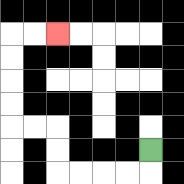{'start': '[6, 6]', 'end': '[2, 1]', 'path_directions': 'D,L,L,L,L,U,U,L,L,U,U,U,U,R,R', 'path_coordinates': '[[6, 6], [6, 7], [5, 7], [4, 7], [3, 7], [2, 7], [2, 6], [2, 5], [1, 5], [0, 5], [0, 4], [0, 3], [0, 2], [0, 1], [1, 1], [2, 1]]'}